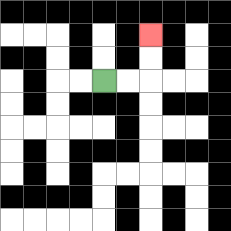{'start': '[4, 3]', 'end': '[6, 1]', 'path_directions': 'R,R,U,U', 'path_coordinates': '[[4, 3], [5, 3], [6, 3], [6, 2], [6, 1]]'}